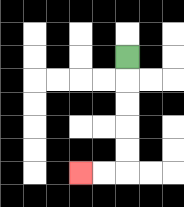{'start': '[5, 2]', 'end': '[3, 7]', 'path_directions': 'D,D,D,D,D,L,L', 'path_coordinates': '[[5, 2], [5, 3], [5, 4], [5, 5], [5, 6], [5, 7], [4, 7], [3, 7]]'}